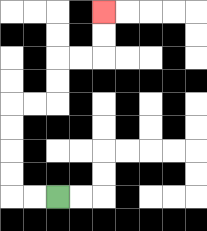{'start': '[2, 8]', 'end': '[4, 0]', 'path_directions': 'L,L,U,U,U,U,R,R,U,U,R,R,U,U', 'path_coordinates': '[[2, 8], [1, 8], [0, 8], [0, 7], [0, 6], [0, 5], [0, 4], [1, 4], [2, 4], [2, 3], [2, 2], [3, 2], [4, 2], [4, 1], [4, 0]]'}